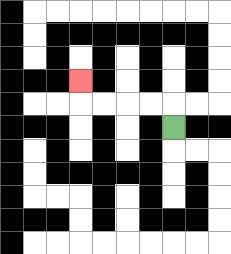{'start': '[7, 5]', 'end': '[3, 3]', 'path_directions': 'U,L,L,L,L,U', 'path_coordinates': '[[7, 5], [7, 4], [6, 4], [5, 4], [4, 4], [3, 4], [3, 3]]'}